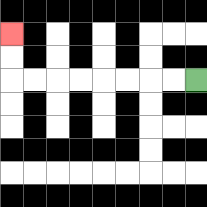{'start': '[8, 3]', 'end': '[0, 1]', 'path_directions': 'L,L,L,L,L,L,L,L,U,U', 'path_coordinates': '[[8, 3], [7, 3], [6, 3], [5, 3], [4, 3], [3, 3], [2, 3], [1, 3], [0, 3], [0, 2], [0, 1]]'}